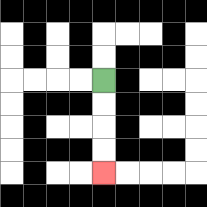{'start': '[4, 3]', 'end': '[4, 7]', 'path_directions': 'D,D,D,D', 'path_coordinates': '[[4, 3], [4, 4], [4, 5], [4, 6], [4, 7]]'}